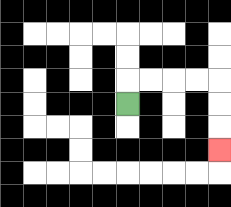{'start': '[5, 4]', 'end': '[9, 6]', 'path_directions': 'U,R,R,R,R,D,D,D', 'path_coordinates': '[[5, 4], [5, 3], [6, 3], [7, 3], [8, 3], [9, 3], [9, 4], [9, 5], [9, 6]]'}